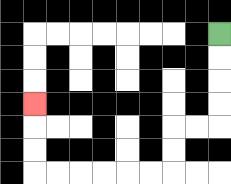{'start': '[9, 1]', 'end': '[1, 4]', 'path_directions': 'D,D,D,D,L,L,D,D,L,L,L,L,L,L,U,U,U', 'path_coordinates': '[[9, 1], [9, 2], [9, 3], [9, 4], [9, 5], [8, 5], [7, 5], [7, 6], [7, 7], [6, 7], [5, 7], [4, 7], [3, 7], [2, 7], [1, 7], [1, 6], [1, 5], [1, 4]]'}